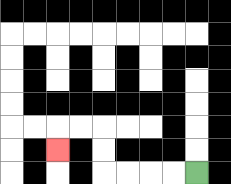{'start': '[8, 7]', 'end': '[2, 6]', 'path_directions': 'L,L,L,L,U,U,L,L,D', 'path_coordinates': '[[8, 7], [7, 7], [6, 7], [5, 7], [4, 7], [4, 6], [4, 5], [3, 5], [2, 5], [2, 6]]'}